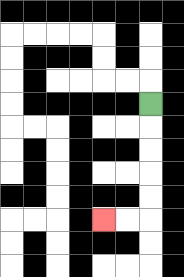{'start': '[6, 4]', 'end': '[4, 9]', 'path_directions': 'D,D,D,D,D,L,L', 'path_coordinates': '[[6, 4], [6, 5], [6, 6], [6, 7], [6, 8], [6, 9], [5, 9], [4, 9]]'}